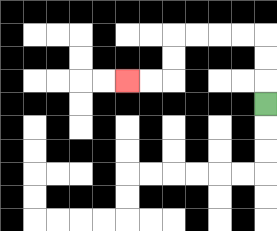{'start': '[11, 4]', 'end': '[5, 3]', 'path_directions': 'U,U,U,L,L,L,L,D,D,L,L', 'path_coordinates': '[[11, 4], [11, 3], [11, 2], [11, 1], [10, 1], [9, 1], [8, 1], [7, 1], [7, 2], [7, 3], [6, 3], [5, 3]]'}